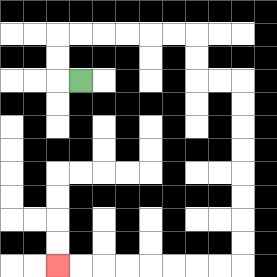{'start': '[3, 3]', 'end': '[2, 11]', 'path_directions': 'L,U,U,R,R,R,R,R,R,D,D,R,R,D,D,D,D,D,D,D,D,L,L,L,L,L,L,L,L', 'path_coordinates': '[[3, 3], [2, 3], [2, 2], [2, 1], [3, 1], [4, 1], [5, 1], [6, 1], [7, 1], [8, 1], [8, 2], [8, 3], [9, 3], [10, 3], [10, 4], [10, 5], [10, 6], [10, 7], [10, 8], [10, 9], [10, 10], [10, 11], [9, 11], [8, 11], [7, 11], [6, 11], [5, 11], [4, 11], [3, 11], [2, 11]]'}